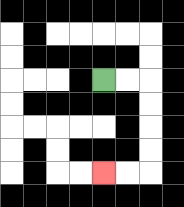{'start': '[4, 3]', 'end': '[4, 7]', 'path_directions': 'R,R,D,D,D,D,L,L', 'path_coordinates': '[[4, 3], [5, 3], [6, 3], [6, 4], [6, 5], [6, 6], [6, 7], [5, 7], [4, 7]]'}